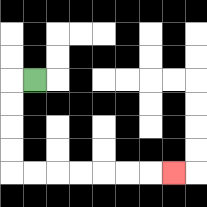{'start': '[1, 3]', 'end': '[7, 7]', 'path_directions': 'L,D,D,D,D,R,R,R,R,R,R,R', 'path_coordinates': '[[1, 3], [0, 3], [0, 4], [0, 5], [0, 6], [0, 7], [1, 7], [2, 7], [3, 7], [4, 7], [5, 7], [6, 7], [7, 7]]'}